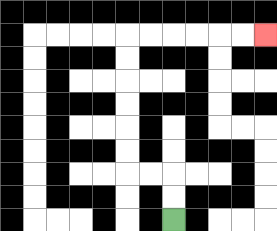{'start': '[7, 9]', 'end': '[11, 1]', 'path_directions': 'U,U,L,L,U,U,U,U,U,U,R,R,R,R,R,R', 'path_coordinates': '[[7, 9], [7, 8], [7, 7], [6, 7], [5, 7], [5, 6], [5, 5], [5, 4], [5, 3], [5, 2], [5, 1], [6, 1], [7, 1], [8, 1], [9, 1], [10, 1], [11, 1]]'}